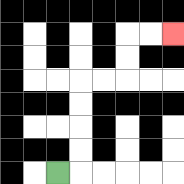{'start': '[2, 7]', 'end': '[7, 1]', 'path_directions': 'R,U,U,U,U,R,R,U,U,R,R', 'path_coordinates': '[[2, 7], [3, 7], [3, 6], [3, 5], [3, 4], [3, 3], [4, 3], [5, 3], [5, 2], [5, 1], [6, 1], [7, 1]]'}